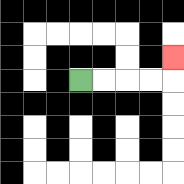{'start': '[3, 3]', 'end': '[7, 2]', 'path_directions': 'R,R,R,R,U', 'path_coordinates': '[[3, 3], [4, 3], [5, 3], [6, 3], [7, 3], [7, 2]]'}